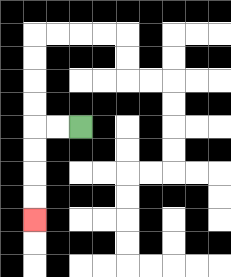{'start': '[3, 5]', 'end': '[1, 9]', 'path_directions': 'L,L,D,D,D,D', 'path_coordinates': '[[3, 5], [2, 5], [1, 5], [1, 6], [1, 7], [1, 8], [1, 9]]'}